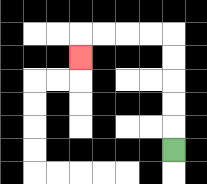{'start': '[7, 6]', 'end': '[3, 2]', 'path_directions': 'U,U,U,U,U,L,L,L,L,D', 'path_coordinates': '[[7, 6], [7, 5], [7, 4], [7, 3], [7, 2], [7, 1], [6, 1], [5, 1], [4, 1], [3, 1], [3, 2]]'}